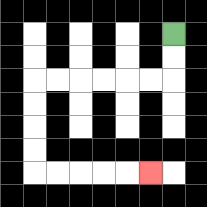{'start': '[7, 1]', 'end': '[6, 7]', 'path_directions': 'D,D,L,L,L,L,L,L,D,D,D,D,R,R,R,R,R', 'path_coordinates': '[[7, 1], [7, 2], [7, 3], [6, 3], [5, 3], [4, 3], [3, 3], [2, 3], [1, 3], [1, 4], [1, 5], [1, 6], [1, 7], [2, 7], [3, 7], [4, 7], [5, 7], [6, 7]]'}